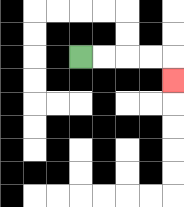{'start': '[3, 2]', 'end': '[7, 3]', 'path_directions': 'R,R,R,R,D', 'path_coordinates': '[[3, 2], [4, 2], [5, 2], [6, 2], [7, 2], [7, 3]]'}